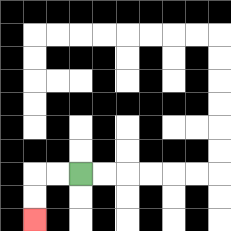{'start': '[3, 7]', 'end': '[1, 9]', 'path_directions': 'L,L,D,D', 'path_coordinates': '[[3, 7], [2, 7], [1, 7], [1, 8], [1, 9]]'}